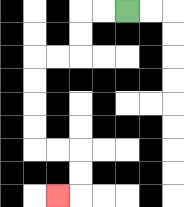{'start': '[5, 0]', 'end': '[2, 8]', 'path_directions': 'L,L,D,D,L,L,D,D,D,D,R,R,D,D,L', 'path_coordinates': '[[5, 0], [4, 0], [3, 0], [3, 1], [3, 2], [2, 2], [1, 2], [1, 3], [1, 4], [1, 5], [1, 6], [2, 6], [3, 6], [3, 7], [3, 8], [2, 8]]'}